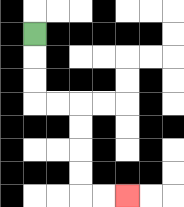{'start': '[1, 1]', 'end': '[5, 8]', 'path_directions': 'D,D,D,R,R,D,D,D,D,R,R', 'path_coordinates': '[[1, 1], [1, 2], [1, 3], [1, 4], [2, 4], [3, 4], [3, 5], [3, 6], [3, 7], [3, 8], [4, 8], [5, 8]]'}